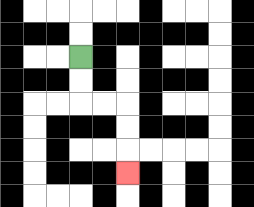{'start': '[3, 2]', 'end': '[5, 7]', 'path_directions': 'D,D,R,R,D,D,D', 'path_coordinates': '[[3, 2], [3, 3], [3, 4], [4, 4], [5, 4], [5, 5], [5, 6], [5, 7]]'}